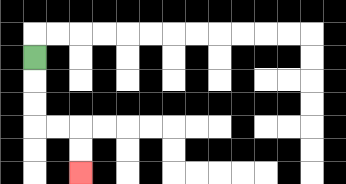{'start': '[1, 2]', 'end': '[3, 7]', 'path_directions': 'D,D,D,R,R,D,D', 'path_coordinates': '[[1, 2], [1, 3], [1, 4], [1, 5], [2, 5], [3, 5], [3, 6], [3, 7]]'}